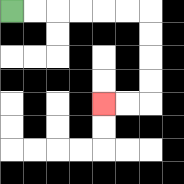{'start': '[0, 0]', 'end': '[4, 4]', 'path_directions': 'R,R,R,R,R,R,D,D,D,D,L,L', 'path_coordinates': '[[0, 0], [1, 0], [2, 0], [3, 0], [4, 0], [5, 0], [6, 0], [6, 1], [6, 2], [6, 3], [6, 4], [5, 4], [4, 4]]'}